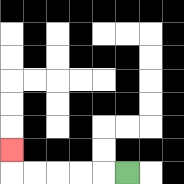{'start': '[5, 7]', 'end': '[0, 6]', 'path_directions': 'L,L,L,L,L,U', 'path_coordinates': '[[5, 7], [4, 7], [3, 7], [2, 7], [1, 7], [0, 7], [0, 6]]'}